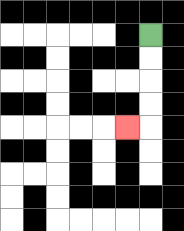{'start': '[6, 1]', 'end': '[5, 5]', 'path_directions': 'D,D,D,D,L', 'path_coordinates': '[[6, 1], [6, 2], [6, 3], [6, 4], [6, 5], [5, 5]]'}